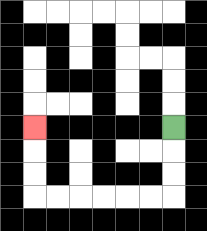{'start': '[7, 5]', 'end': '[1, 5]', 'path_directions': 'D,D,D,L,L,L,L,L,L,U,U,U', 'path_coordinates': '[[7, 5], [7, 6], [7, 7], [7, 8], [6, 8], [5, 8], [4, 8], [3, 8], [2, 8], [1, 8], [1, 7], [1, 6], [1, 5]]'}